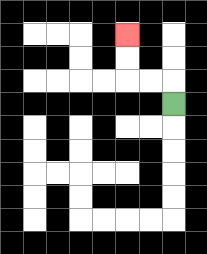{'start': '[7, 4]', 'end': '[5, 1]', 'path_directions': 'U,L,L,U,U', 'path_coordinates': '[[7, 4], [7, 3], [6, 3], [5, 3], [5, 2], [5, 1]]'}